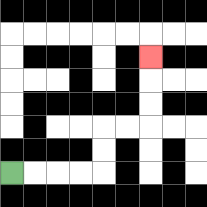{'start': '[0, 7]', 'end': '[6, 2]', 'path_directions': 'R,R,R,R,U,U,R,R,U,U,U', 'path_coordinates': '[[0, 7], [1, 7], [2, 7], [3, 7], [4, 7], [4, 6], [4, 5], [5, 5], [6, 5], [6, 4], [6, 3], [6, 2]]'}